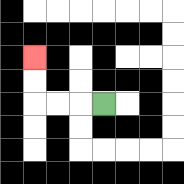{'start': '[4, 4]', 'end': '[1, 2]', 'path_directions': 'L,L,L,U,U', 'path_coordinates': '[[4, 4], [3, 4], [2, 4], [1, 4], [1, 3], [1, 2]]'}